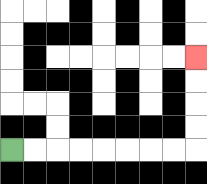{'start': '[0, 6]', 'end': '[8, 2]', 'path_directions': 'R,R,R,R,R,R,R,R,U,U,U,U', 'path_coordinates': '[[0, 6], [1, 6], [2, 6], [3, 6], [4, 6], [5, 6], [6, 6], [7, 6], [8, 6], [8, 5], [8, 4], [8, 3], [8, 2]]'}